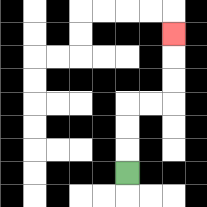{'start': '[5, 7]', 'end': '[7, 1]', 'path_directions': 'U,U,U,R,R,U,U,U', 'path_coordinates': '[[5, 7], [5, 6], [5, 5], [5, 4], [6, 4], [7, 4], [7, 3], [7, 2], [7, 1]]'}